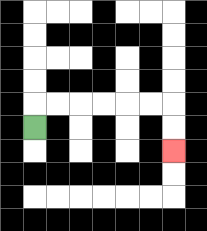{'start': '[1, 5]', 'end': '[7, 6]', 'path_directions': 'U,R,R,R,R,R,R,D,D', 'path_coordinates': '[[1, 5], [1, 4], [2, 4], [3, 4], [4, 4], [5, 4], [6, 4], [7, 4], [7, 5], [7, 6]]'}